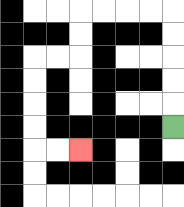{'start': '[7, 5]', 'end': '[3, 6]', 'path_directions': 'U,U,U,U,U,L,L,L,L,D,D,L,L,D,D,D,D,R,R', 'path_coordinates': '[[7, 5], [7, 4], [7, 3], [7, 2], [7, 1], [7, 0], [6, 0], [5, 0], [4, 0], [3, 0], [3, 1], [3, 2], [2, 2], [1, 2], [1, 3], [1, 4], [1, 5], [1, 6], [2, 6], [3, 6]]'}